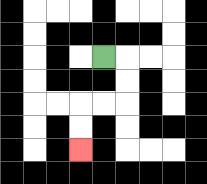{'start': '[4, 2]', 'end': '[3, 6]', 'path_directions': 'R,D,D,L,L,D,D', 'path_coordinates': '[[4, 2], [5, 2], [5, 3], [5, 4], [4, 4], [3, 4], [3, 5], [3, 6]]'}